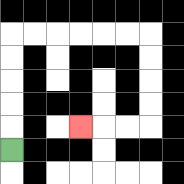{'start': '[0, 6]', 'end': '[3, 5]', 'path_directions': 'U,U,U,U,U,R,R,R,R,R,R,D,D,D,D,L,L,L', 'path_coordinates': '[[0, 6], [0, 5], [0, 4], [0, 3], [0, 2], [0, 1], [1, 1], [2, 1], [3, 1], [4, 1], [5, 1], [6, 1], [6, 2], [6, 3], [6, 4], [6, 5], [5, 5], [4, 5], [3, 5]]'}